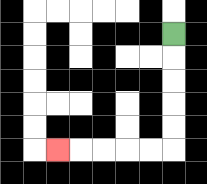{'start': '[7, 1]', 'end': '[2, 6]', 'path_directions': 'D,D,D,D,D,L,L,L,L,L', 'path_coordinates': '[[7, 1], [7, 2], [7, 3], [7, 4], [7, 5], [7, 6], [6, 6], [5, 6], [4, 6], [3, 6], [2, 6]]'}